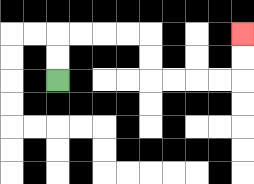{'start': '[2, 3]', 'end': '[10, 1]', 'path_directions': 'U,U,R,R,R,R,D,D,R,R,R,R,U,U', 'path_coordinates': '[[2, 3], [2, 2], [2, 1], [3, 1], [4, 1], [5, 1], [6, 1], [6, 2], [6, 3], [7, 3], [8, 3], [9, 3], [10, 3], [10, 2], [10, 1]]'}